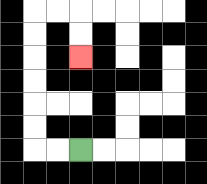{'start': '[3, 6]', 'end': '[3, 2]', 'path_directions': 'L,L,U,U,U,U,U,U,R,R,D,D', 'path_coordinates': '[[3, 6], [2, 6], [1, 6], [1, 5], [1, 4], [1, 3], [1, 2], [1, 1], [1, 0], [2, 0], [3, 0], [3, 1], [3, 2]]'}